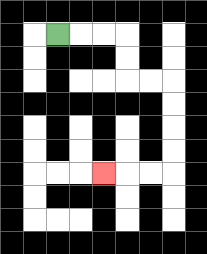{'start': '[2, 1]', 'end': '[4, 7]', 'path_directions': 'R,R,R,D,D,R,R,D,D,D,D,L,L,L', 'path_coordinates': '[[2, 1], [3, 1], [4, 1], [5, 1], [5, 2], [5, 3], [6, 3], [7, 3], [7, 4], [7, 5], [7, 6], [7, 7], [6, 7], [5, 7], [4, 7]]'}